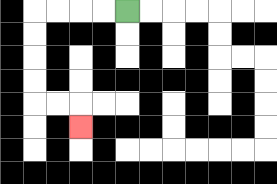{'start': '[5, 0]', 'end': '[3, 5]', 'path_directions': 'L,L,L,L,D,D,D,D,R,R,D', 'path_coordinates': '[[5, 0], [4, 0], [3, 0], [2, 0], [1, 0], [1, 1], [1, 2], [1, 3], [1, 4], [2, 4], [3, 4], [3, 5]]'}